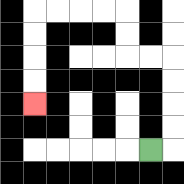{'start': '[6, 6]', 'end': '[1, 4]', 'path_directions': 'R,U,U,U,U,L,L,U,U,L,L,L,L,D,D,D,D', 'path_coordinates': '[[6, 6], [7, 6], [7, 5], [7, 4], [7, 3], [7, 2], [6, 2], [5, 2], [5, 1], [5, 0], [4, 0], [3, 0], [2, 0], [1, 0], [1, 1], [1, 2], [1, 3], [1, 4]]'}